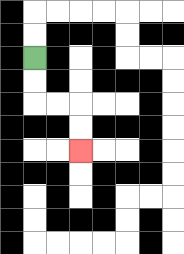{'start': '[1, 2]', 'end': '[3, 6]', 'path_directions': 'D,D,R,R,D,D', 'path_coordinates': '[[1, 2], [1, 3], [1, 4], [2, 4], [3, 4], [3, 5], [3, 6]]'}